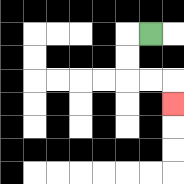{'start': '[6, 1]', 'end': '[7, 4]', 'path_directions': 'L,D,D,R,R,D', 'path_coordinates': '[[6, 1], [5, 1], [5, 2], [5, 3], [6, 3], [7, 3], [7, 4]]'}